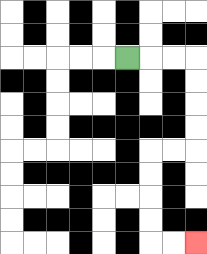{'start': '[5, 2]', 'end': '[8, 10]', 'path_directions': 'R,R,R,D,D,D,D,L,L,D,D,D,D,R,R', 'path_coordinates': '[[5, 2], [6, 2], [7, 2], [8, 2], [8, 3], [8, 4], [8, 5], [8, 6], [7, 6], [6, 6], [6, 7], [6, 8], [6, 9], [6, 10], [7, 10], [8, 10]]'}